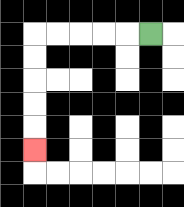{'start': '[6, 1]', 'end': '[1, 6]', 'path_directions': 'L,L,L,L,L,D,D,D,D,D', 'path_coordinates': '[[6, 1], [5, 1], [4, 1], [3, 1], [2, 1], [1, 1], [1, 2], [1, 3], [1, 4], [1, 5], [1, 6]]'}